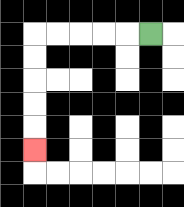{'start': '[6, 1]', 'end': '[1, 6]', 'path_directions': 'L,L,L,L,L,D,D,D,D,D', 'path_coordinates': '[[6, 1], [5, 1], [4, 1], [3, 1], [2, 1], [1, 1], [1, 2], [1, 3], [1, 4], [1, 5], [1, 6]]'}